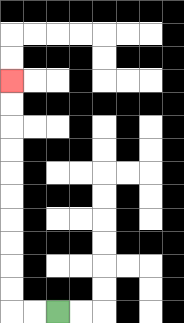{'start': '[2, 13]', 'end': '[0, 3]', 'path_directions': 'L,L,U,U,U,U,U,U,U,U,U,U', 'path_coordinates': '[[2, 13], [1, 13], [0, 13], [0, 12], [0, 11], [0, 10], [0, 9], [0, 8], [0, 7], [0, 6], [0, 5], [0, 4], [0, 3]]'}